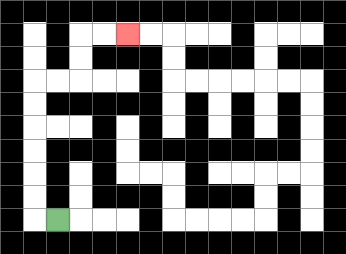{'start': '[2, 9]', 'end': '[5, 1]', 'path_directions': 'L,U,U,U,U,U,U,R,R,U,U,R,R', 'path_coordinates': '[[2, 9], [1, 9], [1, 8], [1, 7], [1, 6], [1, 5], [1, 4], [1, 3], [2, 3], [3, 3], [3, 2], [3, 1], [4, 1], [5, 1]]'}